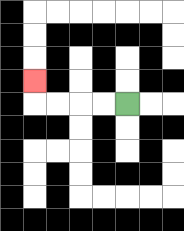{'start': '[5, 4]', 'end': '[1, 3]', 'path_directions': 'L,L,L,L,U', 'path_coordinates': '[[5, 4], [4, 4], [3, 4], [2, 4], [1, 4], [1, 3]]'}